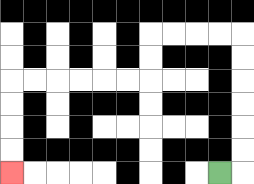{'start': '[9, 7]', 'end': '[0, 7]', 'path_directions': 'R,U,U,U,U,U,U,L,L,L,L,D,D,L,L,L,L,L,L,D,D,D,D', 'path_coordinates': '[[9, 7], [10, 7], [10, 6], [10, 5], [10, 4], [10, 3], [10, 2], [10, 1], [9, 1], [8, 1], [7, 1], [6, 1], [6, 2], [6, 3], [5, 3], [4, 3], [3, 3], [2, 3], [1, 3], [0, 3], [0, 4], [0, 5], [0, 6], [0, 7]]'}